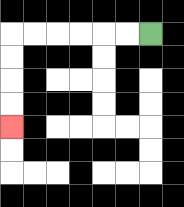{'start': '[6, 1]', 'end': '[0, 5]', 'path_directions': 'L,L,L,L,L,L,D,D,D,D', 'path_coordinates': '[[6, 1], [5, 1], [4, 1], [3, 1], [2, 1], [1, 1], [0, 1], [0, 2], [0, 3], [0, 4], [0, 5]]'}